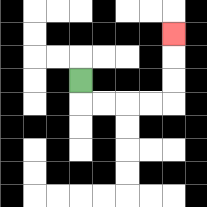{'start': '[3, 3]', 'end': '[7, 1]', 'path_directions': 'D,R,R,R,R,U,U,U', 'path_coordinates': '[[3, 3], [3, 4], [4, 4], [5, 4], [6, 4], [7, 4], [7, 3], [7, 2], [7, 1]]'}